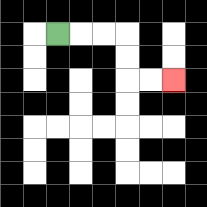{'start': '[2, 1]', 'end': '[7, 3]', 'path_directions': 'R,R,R,D,D,R,R', 'path_coordinates': '[[2, 1], [3, 1], [4, 1], [5, 1], [5, 2], [5, 3], [6, 3], [7, 3]]'}